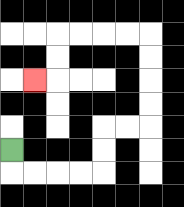{'start': '[0, 6]', 'end': '[1, 3]', 'path_directions': 'D,R,R,R,R,U,U,R,R,U,U,U,U,L,L,L,L,D,D,L', 'path_coordinates': '[[0, 6], [0, 7], [1, 7], [2, 7], [3, 7], [4, 7], [4, 6], [4, 5], [5, 5], [6, 5], [6, 4], [6, 3], [6, 2], [6, 1], [5, 1], [4, 1], [3, 1], [2, 1], [2, 2], [2, 3], [1, 3]]'}